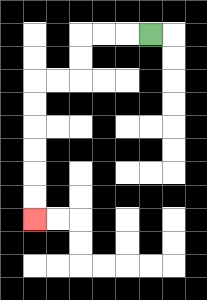{'start': '[6, 1]', 'end': '[1, 9]', 'path_directions': 'L,L,L,D,D,L,L,D,D,D,D,D,D', 'path_coordinates': '[[6, 1], [5, 1], [4, 1], [3, 1], [3, 2], [3, 3], [2, 3], [1, 3], [1, 4], [1, 5], [1, 6], [1, 7], [1, 8], [1, 9]]'}